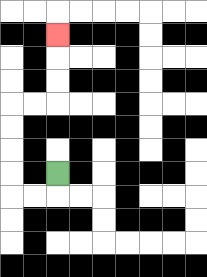{'start': '[2, 7]', 'end': '[2, 1]', 'path_directions': 'D,L,L,U,U,U,U,R,R,U,U,U', 'path_coordinates': '[[2, 7], [2, 8], [1, 8], [0, 8], [0, 7], [0, 6], [0, 5], [0, 4], [1, 4], [2, 4], [2, 3], [2, 2], [2, 1]]'}